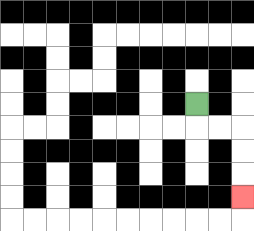{'start': '[8, 4]', 'end': '[10, 8]', 'path_directions': 'D,R,R,D,D,D', 'path_coordinates': '[[8, 4], [8, 5], [9, 5], [10, 5], [10, 6], [10, 7], [10, 8]]'}